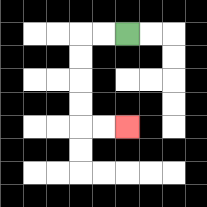{'start': '[5, 1]', 'end': '[5, 5]', 'path_directions': 'L,L,D,D,D,D,R,R', 'path_coordinates': '[[5, 1], [4, 1], [3, 1], [3, 2], [3, 3], [3, 4], [3, 5], [4, 5], [5, 5]]'}